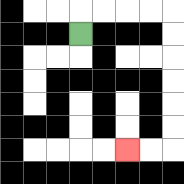{'start': '[3, 1]', 'end': '[5, 6]', 'path_directions': 'U,R,R,R,R,D,D,D,D,D,D,L,L', 'path_coordinates': '[[3, 1], [3, 0], [4, 0], [5, 0], [6, 0], [7, 0], [7, 1], [7, 2], [7, 3], [7, 4], [7, 5], [7, 6], [6, 6], [5, 6]]'}